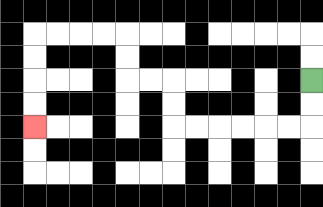{'start': '[13, 3]', 'end': '[1, 5]', 'path_directions': 'D,D,L,L,L,L,L,L,U,U,L,L,U,U,L,L,L,L,D,D,D,D', 'path_coordinates': '[[13, 3], [13, 4], [13, 5], [12, 5], [11, 5], [10, 5], [9, 5], [8, 5], [7, 5], [7, 4], [7, 3], [6, 3], [5, 3], [5, 2], [5, 1], [4, 1], [3, 1], [2, 1], [1, 1], [1, 2], [1, 3], [1, 4], [1, 5]]'}